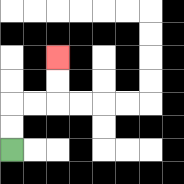{'start': '[0, 6]', 'end': '[2, 2]', 'path_directions': 'U,U,R,R,U,U', 'path_coordinates': '[[0, 6], [0, 5], [0, 4], [1, 4], [2, 4], [2, 3], [2, 2]]'}